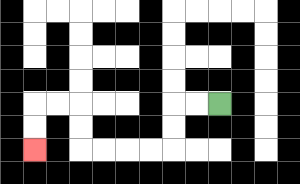{'start': '[9, 4]', 'end': '[1, 6]', 'path_directions': 'L,L,D,D,L,L,L,L,U,U,L,L,D,D', 'path_coordinates': '[[9, 4], [8, 4], [7, 4], [7, 5], [7, 6], [6, 6], [5, 6], [4, 6], [3, 6], [3, 5], [3, 4], [2, 4], [1, 4], [1, 5], [1, 6]]'}